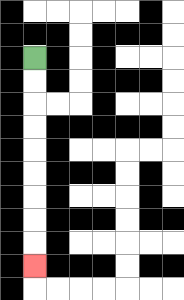{'start': '[1, 2]', 'end': '[1, 11]', 'path_directions': 'D,D,D,D,D,D,D,D,D', 'path_coordinates': '[[1, 2], [1, 3], [1, 4], [1, 5], [1, 6], [1, 7], [1, 8], [1, 9], [1, 10], [1, 11]]'}